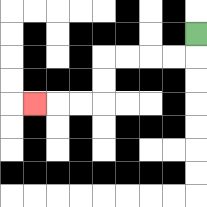{'start': '[8, 1]', 'end': '[1, 4]', 'path_directions': 'D,L,L,L,L,D,D,L,L,L', 'path_coordinates': '[[8, 1], [8, 2], [7, 2], [6, 2], [5, 2], [4, 2], [4, 3], [4, 4], [3, 4], [2, 4], [1, 4]]'}